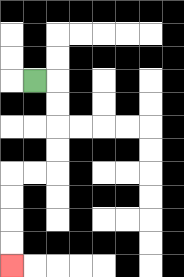{'start': '[1, 3]', 'end': '[0, 11]', 'path_directions': 'R,D,D,D,D,L,L,D,D,D,D', 'path_coordinates': '[[1, 3], [2, 3], [2, 4], [2, 5], [2, 6], [2, 7], [1, 7], [0, 7], [0, 8], [0, 9], [0, 10], [0, 11]]'}